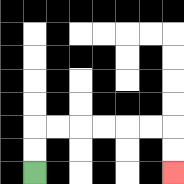{'start': '[1, 7]', 'end': '[7, 7]', 'path_directions': 'U,U,R,R,R,R,R,R,D,D', 'path_coordinates': '[[1, 7], [1, 6], [1, 5], [2, 5], [3, 5], [4, 5], [5, 5], [6, 5], [7, 5], [7, 6], [7, 7]]'}